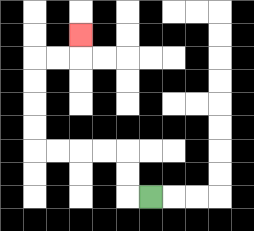{'start': '[6, 8]', 'end': '[3, 1]', 'path_directions': 'L,U,U,L,L,L,L,U,U,U,U,R,R,U', 'path_coordinates': '[[6, 8], [5, 8], [5, 7], [5, 6], [4, 6], [3, 6], [2, 6], [1, 6], [1, 5], [1, 4], [1, 3], [1, 2], [2, 2], [3, 2], [3, 1]]'}